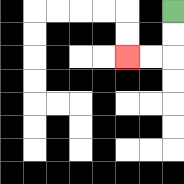{'start': '[7, 0]', 'end': '[5, 2]', 'path_directions': 'D,D,L,L', 'path_coordinates': '[[7, 0], [7, 1], [7, 2], [6, 2], [5, 2]]'}